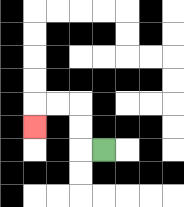{'start': '[4, 6]', 'end': '[1, 5]', 'path_directions': 'L,U,U,L,L,D', 'path_coordinates': '[[4, 6], [3, 6], [3, 5], [3, 4], [2, 4], [1, 4], [1, 5]]'}